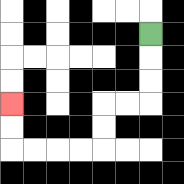{'start': '[6, 1]', 'end': '[0, 4]', 'path_directions': 'D,D,D,L,L,D,D,L,L,L,L,U,U', 'path_coordinates': '[[6, 1], [6, 2], [6, 3], [6, 4], [5, 4], [4, 4], [4, 5], [4, 6], [3, 6], [2, 6], [1, 6], [0, 6], [0, 5], [0, 4]]'}